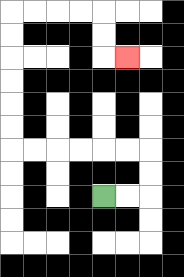{'start': '[4, 8]', 'end': '[5, 2]', 'path_directions': 'R,R,U,U,L,L,L,L,L,L,U,U,U,U,U,U,R,R,R,R,D,D,R', 'path_coordinates': '[[4, 8], [5, 8], [6, 8], [6, 7], [6, 6], [5, 6], [4, 6], [3, 6], [2, 6], [1, 6], [0, 6], [0, 5], [0, 4], [0, 3], [0, 2], [0, 1], [0, 0], [1, 0], [2, 0], [3, 0], [4, 0], [4, 1], [4, 2], [5, 2]]'}